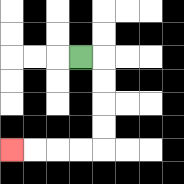{'start': '[3, 2]', 'end': '[0, 6]', 'path_directions': 'R,D,D,D,D,L,L,L,L', 'path_coordinates': '[[3, 2], [4, 2], [4, 3], [4, 4], [4, 5], [4, 6], [3, 6], [2, 6], [1, 6], [0, 6]]'}